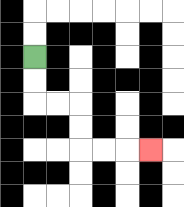{'start': '[1, 2]', 'end': '[6, 6]', 'path_directions': 'D,D,R,R,D,D,R,R,R', 'path_coordinates': '[[1, 2], [1, 3], [1, 4], [2, 4], [3, 4], [3, 5], [3, 6], [4, 6], [5, 6], [6, 6]]'}